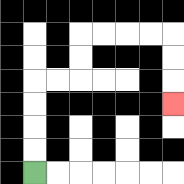{'start': '[1, 7]', 'end': '[7, 4]', 'path_directions': 'U,U,U,U,R,R,U,U,R,R,R,R,D,D,D', 'path_coordinates': '[[1, 7], [1, 6], [1, 5], [1, 4], [1, 3], [2, 3], [3, 3], [3, 2], [3, 1], [4, 1], [5, 1], [6, 1], [7, 1], [7, 2], [7, 3], [7, 4]]'}